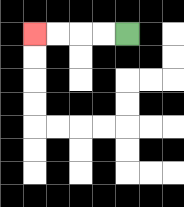{'start': '[5, 1]', 'end': '[1, 1]', 'path_directions': 'L,L,L,L', 'path_coordinates': '[[5, 1], [4, 1], [3, 1], [2, 1], [1, 1]]'}